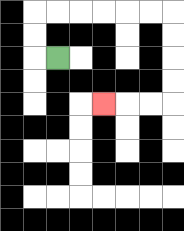{'start': '[2, 2]', 'end': '[4, 4]', 'path_directions': 'L,U,U,R,R,R,R,R,R,D,D,D,D,L,L,L', 'path_coordinates': '[[2, 2], [1, 2], [1, 1], [1, 0], [2, 0], [3, 0], [4, 0], [5, 0], [6, 0], [7, 0], [7, 1], [7, 2], [7, 3], [7, 4], [6, 4], [5, 4], [4, 4]]'}